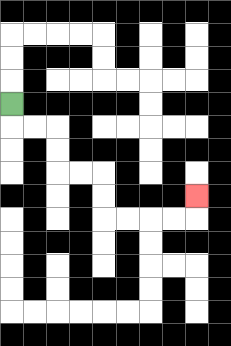{'start': '[0, 4]', 'end': '[8, 8]', 'path_directions': 'D,R,R,D,D,R,R,D,D,R,R,R,R,U', 'path_coordinates': '[[0, 4], [0, 5], [1, 5], [2, 5], [2, 6], [2, 7], [3, 7], [4, 7], [4, 8], [4, 9], [5, 9], [6, 9], [7, 9], [8, 9], [8, 8]]'}